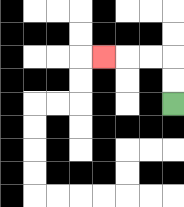{'start': '[7, 4]', 'end': '[4, 2]', 'path_directions': 'U,U,L,L,L', 'path_coordinates': '[[7, 4], [7, 3], [7, 2], [6, 2], [5, 2], [4, 2]]'}